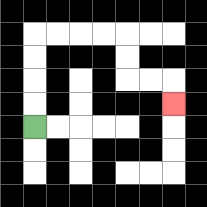{'start': '[1, 5]', 'end': '[7, 4]', 'path_directions': 'U,U,U,U,R,R,R,R,D,D,R,R,D', 'path_coordinates': '[[1, 5], [1, 4], [1, 3], [1, 2], [1, 1], [2, 1], [3, 1], [4, 1], [5, 1], [5, 2], [5, 3], [6, 3], [7, 3], [7, 4]]'}